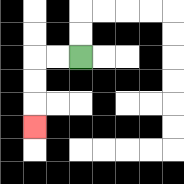{'start': '[3, 2]', 'end': '[1, 5]', 'path_directions': 'L,L,D,D,D', 'path_coordinates': '[[3, 2], [2, 2], [1, 2], [1, 3], [1, 4], [1, 5]]'}